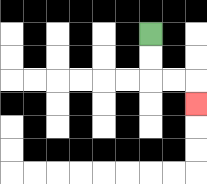{'start': '[6, 1]', 'end': '[8, 4]', 'path_directions': 'D,D,R,R,D', 'path_coordinates': '[[6, 1], [6, 2], [6, 3], [7, 3], [8, 3], [8, 4]]'}